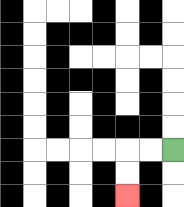{'start': '[7, 6]', 'end': '[5, 8]', 'path_directions': 'L,L,D,D', 'path_coordinates': '[[7, 6], [6, 6], [5, 6], [5, 7], [5, 8]]'}